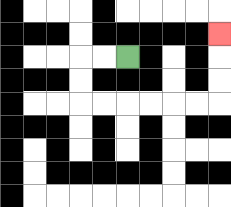{'start': '[5, 2]', 'end': '[9, 1]', 'path_directions': 'L,L,D,D,R,R,R,R,R,R,U,U,U', 'path_coordinates': '[[5, 2], [4, 2], [3, 2], [3, 3], [3, 4], [4, 4], [5, 4], [6, 4], [7, 4], [8, 4], [9, 4], [9, 3], [9, 2], [9, 1]]'}